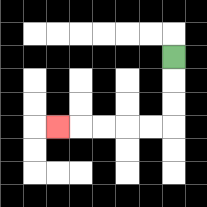{'start': '[7, 2]', 'end': '[2, 5]', 'path_directions': 'D,D,D,L,L,L,L,L', 'path_coordinates': '[[7, 2], [7, 3], [7, 4], [7, 5], [6, 5], [5, 5], [4, 5], [3, 5], [2, 5]]'}